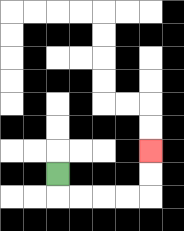{'start': '[2, 7]', 'end': '[6, 6]', 'path_directions': 'D,R,R,R,R,U,U', 'path_coordinates': '[[2, 7], [2, 8], [3, 8], [4, 8], [5, 8], [6, 8], [6, 7], [6, 6]]'}